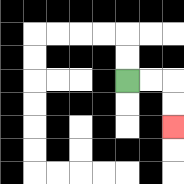{'start': '[5, 3]', 'end': '[7, 5]', 'path_directions': 'R,R,D,D', 'path_coordinates': '[[5, 3], [6, 3], [7, 3], [7, 4], [7, 5]]'}